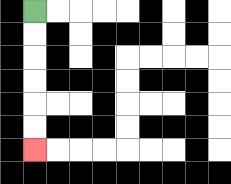{'start': '[1, 0]', 'end': '[1, 6]', 'path_directions': 'D,D,D,D,D,D', 'path_coordinates': '[[1, 0], [1, 1], [1, 2], [1, 3], [1, 4], [1, 5], [1, 6]]'}